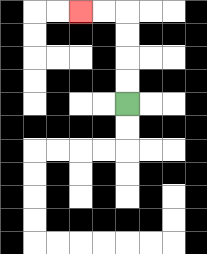{'start': '[5, 4]', 'end': '[3, 0]', 'path_directions': 'U,U,U,U,L,L', 'path_coordinates': '[[5, 4], [5, 3], [5, 2], [5, 1], [5, 0], [4, 0], [3, 0]]'}